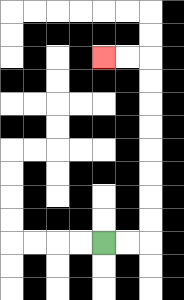{'start': '[4, 10]', 'end': '[4, 2]', 'path_directions': 'R,R,U,U,U,U,U,U,U,U,L,L', 'path_coordinates': '[[4, 10], [5, 10], [6, 10], [6, 9], [6, 8], [6, 7], [6, 6], [6, 5], [6, 4], [6, 3], [6, 2], [5, 2], [4, 2]]'}